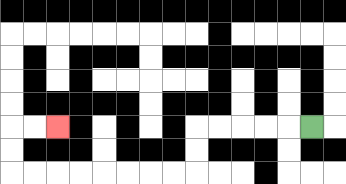{'start': '[13, 5]', 'end': '[2, 5]', 'path_directions': 'L,L,L,L,L,D,D,L,L,L,L,L,L,L,L,U,U,R,R', 'path_coordinates': '[[13, 5], [12, 5], [11, 5], [10, 5], [9, 5], [8, 5], [8, 6], [8, 7], [7, 7], [6, 7], [5, 7], [4, 7], [3, 7], [2, 7], [1, 7], [0, 7], [0, 6], [0, 5], [1, 5], [2, 5]]'}